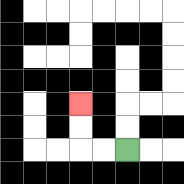{'start': '[5, 6]', 'end': '[3, 4]', 'path_directions': 'L,L,U,U', 'path_coordinates': '[[5, 6], [4, 6], [3, 6], [3, 5], [3, 4]]'}